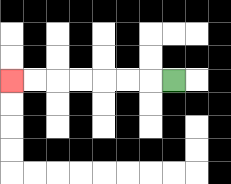{'start': '[7, 3]', 'end': '[0, 3]', 'path_directions': 'L,L,L,L,L,L,L', 'path_coordinates': '[[7, 3], [6, 3], [5, 3], [4, 3], [3, 3], [2, 3], [1, 3], [0, 3]]'}